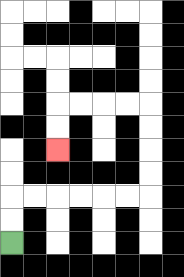{'start': '[0, 10]', 'end': '[2, 6]', 'path_directions': 'U,U,R,R,R,R,R,R,U,U,U,U,L,L,L,L,D,D', 'path_coordinates': '[[0, 10], [0, 9], [0, 8], [1, 8], [2, 8], [3, 8], [4, 8], [5, 8], [6, 8], [6, 7], [6, 6], [6, 5], [6, 4], [5, 4], [4, 4], [3, 4], [2, 4], [2, 5], [2, 6]]'}